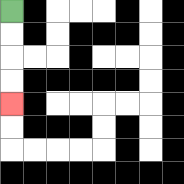{'start': '[0, 0]', 'end': '[0, 4]', 'path_directions': 'D,D,D,D', 'path_coordinates': '[[0, 0], [0, 1], [0, 2], [0, 3], [0, 4]]'}